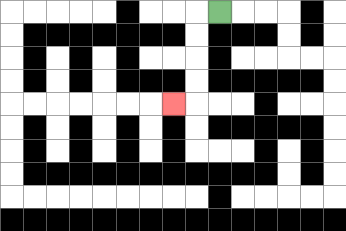{'start': '[9, 0]', 'end': '[7, 4]', 'path_directions': 'L,D,D,D,D,L', 'path_coordinates': '[[9, 0], [8, 0], [8, 1], [8, 2], [8, 3], [8, 4], [7, 4]]'}